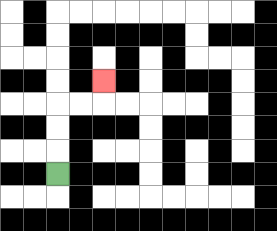{'start': '[2, 7]', 'end': '[4, 3]', 'path_directions': 'U,U,U,R,R,U', 'path_coordinates': '[[2, 7], [2, 6], [2, 5], [2, 4], [3, 4], [4, 4], [4, 3]]'}